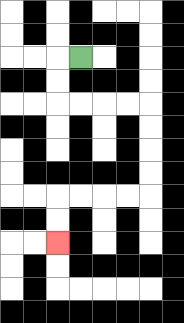{'start': '[3, 2]', 'end': '[2, 10]', 'path_directions': 'L,D,D,R,R,R,R,D,D,D,D,L,L,L,L,D,D', 'path_coordinates': '[[3, 2], [2, 2], [2, 3], [2, 4], [3, 4], [4, 4], [5, 4], [6, 4], [6, 5], [6, 6], [6, 7], [6, 8], [5, 8], [4, 8], [3, 8], [2, 8], [2, 9], [2, 10]]'}